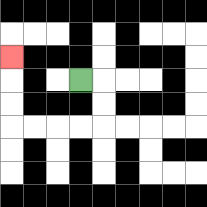{'start': '[3, 3]', 'end': '[0, 2]', 'path_directions': 'R,D,D,L,L,L,L,U,U,U', 'path_coordinates': '[[3, 3], [4, 3], [4, 4], [4, 5], [3, 5], [2, 5], [1, 5], [0, 5], [0, 4], [0, 3], [0, 2]]'}